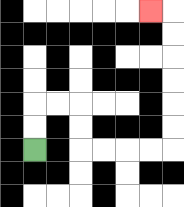{'start': '[1, 6]', 'end': '[6, 0]', 'path_directions': 'U,U,R,R,D,D,R,R,R,R,U,U,U,U,U,U,L', 'path_coordinates': '[[1, 6], [1, 5], [1, 4], [2, 4], [3, 4], [3, 5], [3, 6], [4, 6], [5, 6], [6, 6], [7, 6], [7, 5], [7, 4], [7, 3], [7, 2], [7, 1], [7, 0], [6, 0]]'}